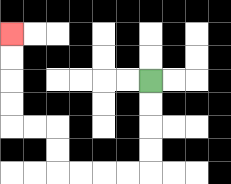{'start': '[6, 3]', 'end': '[0, 1]', 'path_directions': 'D,D,D,D,L,L,L,L,U,U,L,L,U,U,U,U', 'path_coordinates': '[[6, 3], [6, 4], [6, 5], [6, 6], [6, 7], [5, 7], [4, 7], [3, 7], [2, 7], [2, 6], [2, 5], [1, 5], [0, 5], [0, 4], [0, 3], [0, 2], [0, 1]]'}